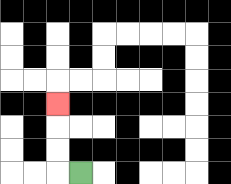{'start': '[3, 7]', 'end': '[2, 4]', 'path_directions': 'L,U,U,U', 'path_coordinates': '[[3, 7], [2, 7], [2, 6], [2, 5], [2, 4]]'}